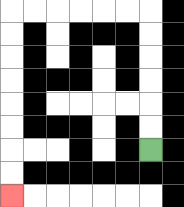{'start': '[6, 6]', 'end': '[0, 8]', 'path_directions': 'U,U,U,U,U,U,L,L,L,L,L,L,D,D,D,D,D,D,D,D', 'path_coordinates': '[[6, 6], [6, 5], [6, 4], [6, 3], [6, 2], [6, 1], [6, 0], [5, 0], [4, 0], [3, 0], [2, 0], [1, 0], [0, 0], [0, 1], [0, 2], [0, 3], [0, 4], [0, 5], [0, 6], [0, 7], [0, 8]]'}